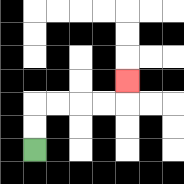{'start': '[1, 6]', 'end': '[5, 3]', 'path_directions': 'U,U,R,R,R,R,U', 'path_coordinates': '[[1, 6], [1, 5], [1, 4], [2, 4], [3, 4], [4, 4], [5, 4], [5, 3]]'}